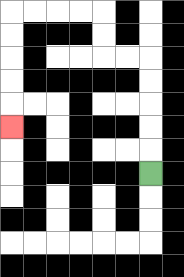{'start': '[6, 7]', 'end': '[0, 5]', 'path_directions': 'U,U,U,U,U,L,L,U,U,L,L,L,L,D,D,D,D,D', 'path_coordinates': '[[6, 7], [6, 6], [6, 5], [6, 4], [6, 3], [6, 2], [5, 2], [4, 2], [4, 1], [4, 0], [3, 0], [2, 0], [1, 0], [0, 0], [0, 1], [0, 2], [0, 3], [0, 4], [0, 5]]'}